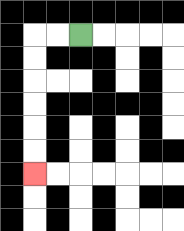{'start': '[3, 1]', 'end': '[1, 7]', 'path_directions': 'L,L,D,D,D,D,D,D', 'path_coordinates': '[[3, 1], [2, 1], [1, 1], [1, 2], [1, 3], [1, 4], [1, 5], [1, 6], [1, 7]]'}